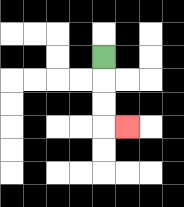{'start': '[4, 2]', 'end': '[5, 5]', 'path_directions': 'D,D,D,R', 'path_coordinates': '[[4, 2], [4, 3], [4, 4], [4, 5], [5, 5]]'}